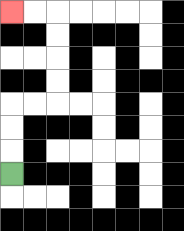{'start': '[0, 7]', 'end': '[0, 0]', 'path_directions': 'U,U,U,R,R,U,U,U,U,L,L', 'path_coordinates': '[[0, 7], [0, 6], [0, 5], [0, 4], [1, 4], [2, 4], [2, 3], [2, 2], [2, 1], [2, 0], [1, 0], [0, 0]]'}